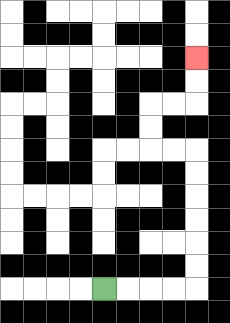{'start': '[4, 12]', 'end': '[8, 2]', 'path_directions': 'R,R,R,R,U,U,U,U,U,U,L,L,U,U,R,R,U,U', 'path_coordinates': '[[4, 12], [5, 12], [6, 12], [7, 12], [8, 12], [8, 11], [8, 10], [8, 9], [8, 8], [8, 7], [8, 6], [7, 6], [6, 6], [6, 5], [6, 4], [7, 4], [8, 4], [8, 3], [8, 2]]'}